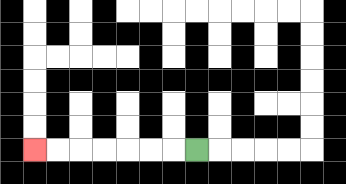{'start': '[8, 6]', 'end': '[1, 6]', 'path_directions': 'L,L,L,L,L,L,L', 'path_coordinates': '[[8, 6], [7, 6], [6, 6], [5, 6], [4, 6], [3, 6], [2, 6], [1, 6]]'}